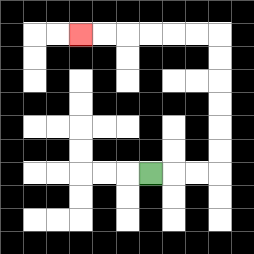{'start': '[6, 7]', 'end': '[3, 1]', 'path_directions': 'R,R,R,U,U,U,U,U,U,L,L,L,L,L,L', 'path_coordinates': '[[6, 7], [7, 7], [8, 7], [9, 7], [9, 6], [9, 5], [9, 4], [9, 3], [9, 2], [9, 1], [8, 1], [7, 1], [6, 1], [5, 1], [4, 1], [3, 1]]'}